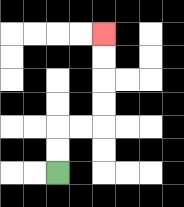{'start': '[2, 7]', 'end': '[4, 1]', 'path_directions': 'U,U,R,R,U,U,U,U', 'path_coordinates': '[[2, 7], [2, 6], [2, 5], [3, 5], [4, 5], [4, 4], [4, 3], [4, 2], [4, 1]]'}